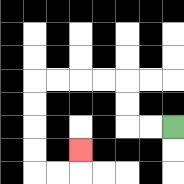{'start': '[7, 5]', 'end': '[3, 6]', 'path_directions': 'L,L,U,U,L,L,L,L,D,D,D,D,R,R,U', 'path_coordinates': '[[7, 5], [6, 5], [5, 5], [5, 4], [5, 3], [4, 3], [3, 3], [2, 3], [1, 3], [1, 4], [1, 5], [1, 6], [1, 7], [2, 7], [3, 7], [3, 6]]'}